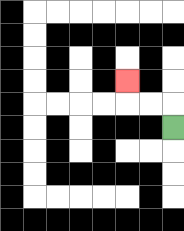{'start': '[7, 5]', 'end': '[5, 3]', 'path_directions': 'U,L,L,U', 'path_coordinates': '[[7, 5], [7, 4], [6, 4], [5, 4], [5, 3]]'}